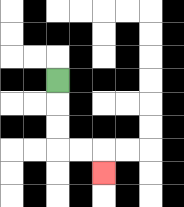{'start': '[2, 3]', 'end': '[4, 7]', 'path_directions': 'D,D,D,R,R,D', 'path_coordinates': '[[2, 3], [2, 4], [2, 5], [2, 6], [3, 6], [4, 6], [4, 7]]'}